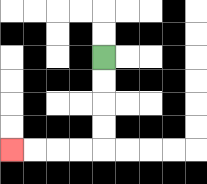{'start': '[4, 2]', 'end': '[0, 6]', 'path_directions': 'D,D,D,D,L,L,L,L', 'path_coordinates': '[[4, 2], [4, 3], [4, 4], [4, 5], [4, 6], [3, 6], [2, 6], [1, 6], [0, 6]]'}